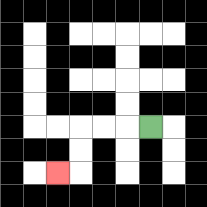{'start': '[6, 5]', 'end': '[2, 7]', 'path_directions': 'L,L,L,D,D,L', 'path_coordinates': '[[6, 5], [5, 5], [4, 5], [3, 5], [3, 6], [3, 7], [2, 7]]'}